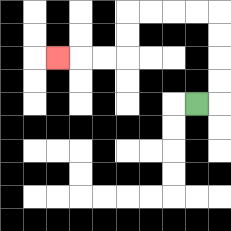{'start': '[8, 4]', 'end': '[2, 2]', 'path_directions': 'R,U,U,U,U,L,L,L,L,D,D,L,L,L', 'path_coordinates': '[[8, 4], [9, 4], [9, 3], [9, 2], [9, 1], [9, 0], [8, 0], [7, 0], [6, 0], [5, 0], [5, 1], [5, 2], [4, 2], [3, 2], [2, 2]]'}